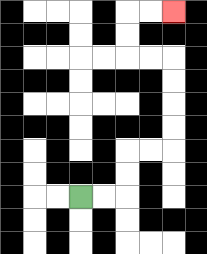{'start': '[3, 8]', 'end': '[7, 0]', 'path_directions': 'R,R,U,U,R,R,U,U,U,U,L,L,U,U,R,R', 'path_coordinates': '[[3, 8], [4, 8], [5, 8], [5, 7], [5, 6], [6, 6], [7, 6], [7, 5], [7, 4], [7, 3], [7, 2], [6, 2], [5, 2], [5, 1], [5, 0], [6, 0], [7, 0]]'}